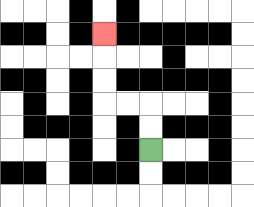{'start': '[6, 6]', 'end': '[4, 1]', 'path_directions': 'U,U,L,L,U,U,U', 'path_coordinates': '[[6, 6], [6, 5], [6, 4], [5, 4], [4, 4], [4, 3], [4, 2], [4, 1]]'}